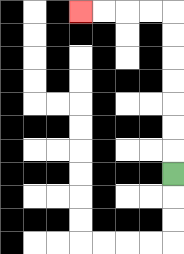{'start': '[7, 7]', 'end': '[3, 0]', 'path_directions': 'U,U,U,U,U,U,U,L,L,L,L', 'path_coordinates': '[[7, 7], [7, 6], [7, 5], [7, 4], [7, 3], [7, 2], [7, 1], [7, 0], [6, 0], [5, 0], [4, 0], [3, 0]]'}